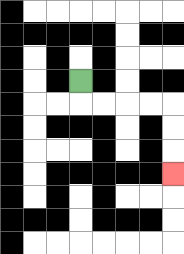{'start': '[3, 3]', 'end': '[7, 7]', 'path_directions': 'D,R,R,R,R,D,D,D', 'path_coordinates': '[[3, 3], [3, 4], [4, 4], [5, 4], [6, 4], [7, 4], [7, 5], [7, 6], [7, 7]]'}